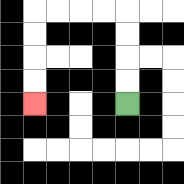{'start': '[5, 4]', 'end': '[1, 4]', 'path_directions': 'U,U,U,U,L,L,L,L,D,D,D,D', 'path_coordinates': '[[5, 4], [5, 3], [5, 2], [5, 1], [5, 0], [4, 0], [3, 0], [2, 0], [1, 0], [1, 1], [1, 2], [1, 3], [1, 4]]'}